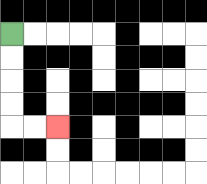{'start': '[0, 1]', 'end': '[2, 5]', 'path_directions': 'D,D,D,D,R,R', 'path_coordinates': '[[0, 1], [0, 2], [0, 3], [0, 4], [0, 5], [1, 5], [2, 5]]'}